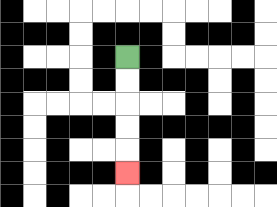{'start': '[5, 2]', 'end': '[5, 7]', 'path_directions': 'D,D,D,D,D', 'path_coordinates': '[[5, 2], [5, 3], [5, 4], [5, 5], [5, 6], [5, 7]]'}